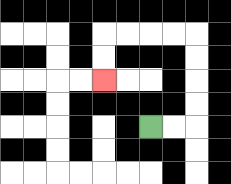{'start': '[6, 5]', 'end': '[4, 3]', 'path_directions': 'R,R,U,U,U,U,L,L,L,L,D,D', 'path_coordinates': '[[6, 5], [7, 5], [8, 5], [8, 4], [8, 3], [8, 2], [8, 1], [7, 1], [6, 1], [5, 1], [4, 1], [4, 2], [4, 3]]'}